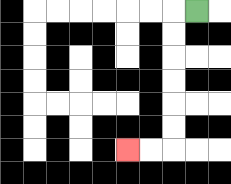{'start': '[8, 0]', 'end': '[5, 6]', 'path_directions': 'L,D,D,D,D,D,D,L,L', 'path_coordinates': '[[8, 0], [7, 0], [7, 1], [7, 2], [7, 3], [7, 4], [7, 5], [7, 6], [6, 6], [5, 6]]'}